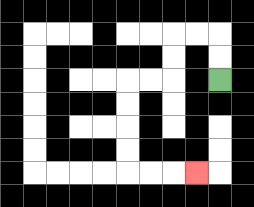{'start': '[9, 3]', 'end': '[8, 7]', 'path_directions': 'U,U,L,L,D,D,L,L,D,D,D,D,R,R,R', 'path_coordinates': '[[9, 3], [9, 2], [9, 1], [8, 1], [7, 1], [7, 2], [7, 3], [6, 3], [5, 3], [5, 4], [5, 5], [5, 6], [5, 7], [6, 7], [7, 7], [8, 7]]'}